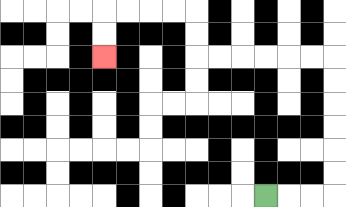{'start': '[11, 8]', 'end': '[4, 2]', 'path_directions': 'R,R,R,U,U,U,U,U,U,L,L,L,L,L,L,U,U,L,L,L,L,D,D', 'path_coordinates': '[[11, 8], [12, 8], [13, 8], [14, 8], [14, 7], [14, 6], [14, 5], [14, 4], [14, 3], [14, 2], [13, 2], [12, 2], [11, 2], [10, 2], [9, 2], [8, 2], [8, 1], [8, 0], [7, 0], [6, 0], [5, 0], [4, 0], [4, 1], [4, 2]]'}